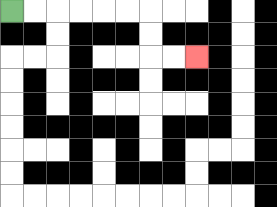{'start': '[0, 0]', 'end': '[8, 2]', 'path_directions': 'R,R,R,R,R,R,D,D,R,R', 'path_coordinates': '[[0, 0], [1, 0], [2, 0], [3, 0], [4, 0], [5, 0], [6, 0], [6, 1], [6, 2], [7, 2], [8, 2]]'}